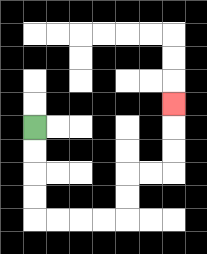{'start': '[1, 5]', 'end': '[7, 4]', 'path_directions': 'D,D,D,D,R,R,R,R,U,U,R,R,U,U,U', 'path_coordinates': '[[1, 5], [1, 6], [1, 7], [1, 8], [1, 9], [2, 9], [3, 9], [4, 9], [5, 9], [5, 8], [5, 7], [6, 7], [7, 7], [7, 6], [7, 5], [7, 4]]'}